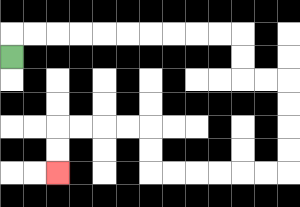{'start': '[0, 2]', 'end': '[2, 7]', 'path_directions': 'U,R,R,R,R,R,R,R,R,R,R,D,D,R,R,D,D,D,D,L,L,L,L,L,L,U,U,L,L,L,L,D,D', 'path_coordinates': '[[0, 2], [0, 1], [1, 1], [2, 1], [3, 1], [4, 1], [5, 1], [6, 1], [7, 1], [8, 1], [9, 1], [10, 1], [10, 2], [10, 3], [11, 3], [12, 3], [12, 4], [12, 5], [12, 6], [12, 7], [11, 7], [10, 7], [9, 7], [8, 7], [7, 7], [6, 7], [6, 6], [6, 5], [5, 5], [4, 5], [3, 5], [2, 5], [2, 6], [2, 7]]'}